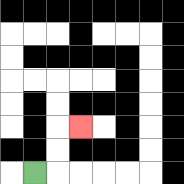{'start': '[1, 7]', 'end': '[3, 5]', 'path_directions': 'R,U,U,R', 'path_coordinates': '[[1, 7], [2, 7], [2, 6], [2, 5], [3, 5]]'}